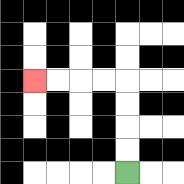{'start': '[5, 7]', 'end': '[1, 3]', 'path_directions': 'U,U,U,U,L,L,L,L', 'path_coordinates': '[[5, 7], [5, 6], [5, 5], [5, 4], [5, 3], [4, 3], [3, 3], [2, 3], [1, 3]]'}